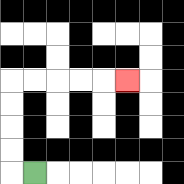{'start': '[1, 7]', 'end': '[5, 3]', 'path_directions': 'L,U,U,U,U,R,R,R,R,R', 'path_coordinates': '[[1, 7], [0, 7], [0, 6], [0, 5], [0, 4], [0, 3], [1, 3], [2, 3], [3, 3], [4, 3], [5, 3]]'}